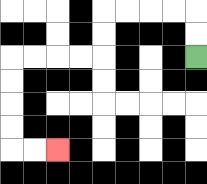{'start': '[8, 2]', 'end': '[2, 6]', 'path_directions': 'U,U,L,L,L,L,D,D,L,L,L,L,D,D,D,D,R,R', 'path_coordinates': '[[8, 2], [8, 1], [8, 0], [7, 0], [6, 0], [5, 0], [4, 0], [4, 1], [4, 2], [3, 2], [2, 2], [1, 2], [0, 2], [0, 3], [0, 4], [0, 5], [0, 6], [1, 6], [2, 6]]'}